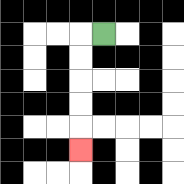{'start': '[4, 1]', 'end': '[3, 6]', 'path_directions': 'L,D,D,D,D,D', 'path_coordinates': '[[4, 1], [3, 1], [3, 2], [3, 3], [3, 4], [3, 5], [3, 6]]'}